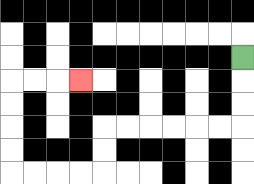{'start': '[10, 2]', 'end': '[3, 3]', 'path_directions': 'D,D,D,L,L,L,L,L,L,D,D,L,L,L,L,U,U,U,U,R,R,R', 'path_coordinates': '[[10, 2], [10, 3], [10, 4], [10, 5], [9, 5], [8, 5], [7, 5], [6, 5], [5, 5], [4, 5], [4, 6], [4, 7], [3, 7], [2, 7], [1, 7], [0, 7], [0, 6], [0, 5], [0, 4], [0, 3], [1, 3], [2, 3], [3, 3]]'}